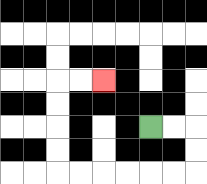{'start': '[6, 5]', 'end': '[4, 3]', 'path_directions': 'R,R,D,D,L,L,L,L,L,L,U,U,U,U,R,R', 'path_coordinates': '[[6, 5], [7, 5], [8, 5], [8, 6], [8, 7], [7, 7], [6, 7], [5, 7], [4, 7], [3, 7], [2, 7], [2, 6], [2, 5], [2, 4], [2, 3], [3, 3], [4, 3]]'}